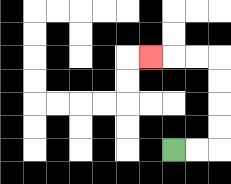{'start': '[7, 6]', 'end': '[6, 2]', 'path_directions': 'R,R,U,U,U,U,L,L,L', 'path_coordinates': '[[7, 6], [8, 6], [9, 6], [9, 5], [9, 4], [9, 3], [9, 2], [8, 2], [7, 2], [6, 2]]'}